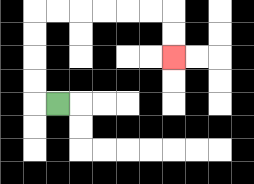{'start': '[2, 4]', 'end': '[7, 2]', 'path_directions': 'L,U,U,U,U,R,R,R,R,R,R,D,D', 'path_coordinates': '[[2, 4], [1, 4], [1, 3], [1, 2], [1, 1], [1, 0], [2, 0], [3, 0], [4, 0], [5, 0], [6, 0], [7, 0], [7, 1], [7, 2]]'}